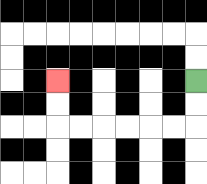{'start': '[8, 3]', 'end': '[2, 3]', 'path_directions': 'D,D,L,L,L,L,L,L,U,U', 'path_coordinates': '[[8, 3], [8, 4], [8, 5], [7, 5], [6, 5], [5, 5], [4, 5], [3, 5], [2, 5], [2, 4], [2, 3]]'}